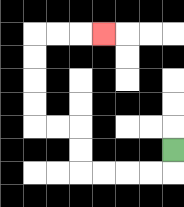{'start': '[7, 6]', 'end': '[4, 1]', 'path_directions': 'D,L,L,L,L,U,U,L,L,U,U,U,U,R,R,R', 'path_coordinates': '[[7, 6], [7, 7], [6, 7], [5, 7], [4, 7], [3, 7], [3, 6], [3, 5], [2, 5], [1, 5], [1, 4], [1, 3], [1, 2], [1, 1], [2, 1], [3, 1], [4, 1]]'}